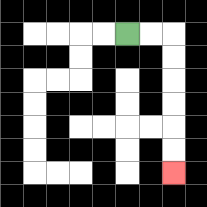{'start': '[5, 1]', 'end': '[7, 7]', 'path_directions': 'R,R,D,D,D,D,D,D', 'path_coordinates': '[[5, 1], [6, 1], [7, 1], [7, 2], [7, 3], [7, 4], [7, 5], [7, 6], [7, 7]]'}